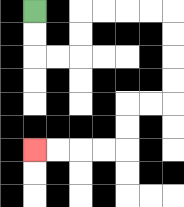{'start': '[1, 0]', 'end': '[1, 6]', 'path_directions': 'D,D,R,R,U,U,R,R,R,R,D,D,D,D,L,L,D,D,L,L,L,L', 'path_coordinates': '[[1, 0], [1, 1], [1, 2], [2, 2], [3, 2], [3, 1], [3, 0], [4, 0], [5, 0], [6, 0], [7, 0], [7, 1], [7, 2], [7, 3], [7, 4], [6, 4], [5, 4], [5, 5], [5, 6], [4, 6], [3, 6], [2, 6], [1, 6]]'}